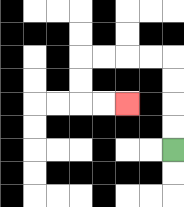{'start': '[7, 6]', 'end': '[5, 4]', 'path_directions': 'U,U,U,U,L,L,L,L,D,D,R,R', 'path_coordinates': '[[7, 6], [7, 5], [7, 4], [7, 3], [7, 2], [6, 2], [5, 2], [4, 2], [3, 2], [3, 3], [3, 4], [4, 4], [5, 4]]'}